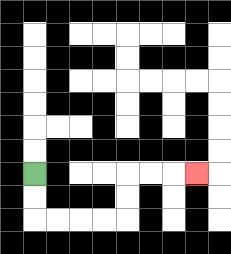{'start': '[1, 7]', 'end': '[8, 7]', 'path_directions': 'D,D,R,R,R,R,U,U,R,R,R', 'path_coordinates': '[[1, 7], [1, 8], [1, 9], [2, 9], [3, 9], [4, 9], [5, 9], [5, 8], [5, 7], [6, 7], [7, 7], [8, 7]]'}